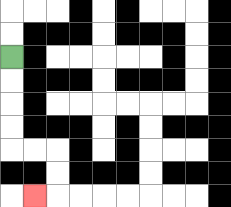{'start': '[0, 2]', 'end': '[1, 8]', 'path_directions': 'D,D,D,D,R,R,D,D,L', 'path_coordinates': '[[0, 2], [0, 3], [0, 4], [0, 5], [0, 6], [1, 6], [2, 6], [2, 7], [2, 8], [1, 8]]'}